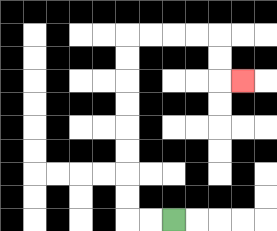{'start': '[7, 9]', 'end': '[10, 3]', 'path_directions': 'L,L,U,U,U,U,U,U,U,U,R,R,R,R,D,D,R', 'path_coordinates': '[[7, 9], [6, 9], [5, 9], [5, 8], [5, 7], [5, 6], [5, 5], [5, 4], [5, 3], [5, 2], [5, 1], [6, 1], [7, 1], [8, 1], [9, 1], [9, 2], [9, 3], [10, 3]]'}